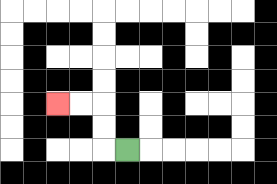{'start': '[5, 6]', 'end': '[2, 4]', 'path_directions': 'L,U,U,L,L', 'path_coordinates': '[[5, 6], [4, 6], [4, 5], [4, 4], [3, 4], [2, 4]]'}